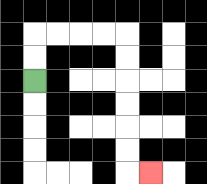{'start': '[1, 3]', 'end': '[6, 7]', 'path_directions': 'U,U,R,R,R,R,D,D,D,D,D,D,R', 'path_coordinates': '[[1, 3], [1, 2], [1, 1], [2, 1], [3, 1], [4, 1], [5, 1], [5, 2], [5, 3], [5, 4], [5, 5], [5, 6], [5, 7], [6, 7]]'}